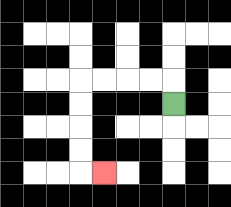{'start': '[7, 4]', 'end': '[4, 7]', 'path_directions': 'U,L,L,L,L,D,D,D,D,R', 'path_coordinates': '[[7, 4], [7, 3], [6, 3], [5, 3], [4, 3], [3, 3], [3, 4], [3, 5], [3, 6], [3, 7], [4, 7]]'}